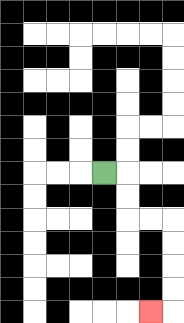{'start': '[4, 7]', 'end': '[6, 13]', 'path_directions': 'R,D,D,R,R,D,D,D,D,L', 'path_coordinates': '[[4, 7], [5, 7], [5, 8], [5, 9], [6, 9], [7, 9], [7, 10], [7, 11], [7, 12], [7, 13], [6, 13]]'}